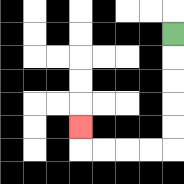{'start': '[7, 1]', 'end': '[3, 5]', 'path_directions': 'D,D,D,D,D,L,L,L,L,U', 'path_coordinates': '[[7, 1], [7, 2], [7, 3], [7, 4], [7, 5], [7, 6], [6, 6], [5, 6], [4, 6], [3, 6], [3, 5]]'}